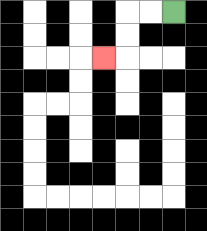{'start': '[7, 0]', 'end': '[4, 2]', 'path_directions': 'L,L,D,D,L', 'path_coordinates': '[[7, 0], [6, 0], [5, 0], [5, 1], [5, 2], [4, 2]]'}